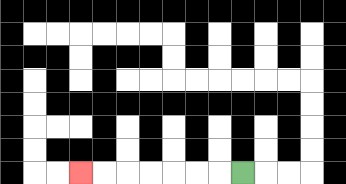{'start': '[10, 7]', 'end': '[3, 7]', 'path_directions': 'L,L,L,L,L,L,L', 'path_coordinates': '[[10, 7], [9, 7], [8, 7], [7, 7], [6, 7], [5, 7], [4, 7], [3, 7]]'}